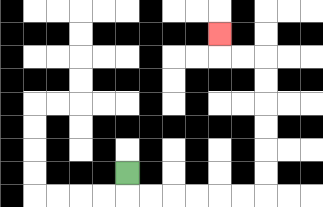{'start': '[5, 7]', 'end': '[9, 1]', 'path_directions': 'D,R,R,R,R,R,R,U,U,U,U,U,U,L,L,U', 'path_coordinates': '[[5, 7], [5, 8], [6, 8], [7, 8], [8, 8], [9, 8], [10, 8], [11, 8], [11, 7], [11, 6], [11, 5], [11, 4], [11, 3], [11, 2], [10, 2], [9, 2], [9, 1]]'}